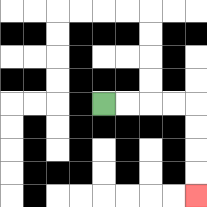{'start': '[4, 4]', 'end': '[8, 8]', 'path_directions': 'R,R,R,R,D,D,D,D', 'path_coordinates': '[[4, 4], [5, 4], [6, 4], [7, 4], [8, 4], [8, 5], [8, 6], [8, 7], [8, 8]]'}